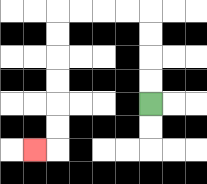{'start': '[6, 4]', 'end': '[1, 6]', 'path_directions': 'U,U,U,U,L,L,L,L,D,D,D,D,D,D,L', 'path_coordinates': '[[6, 4], [6, 3], [6, 2], [6, 1], [6, 0], [5, 0], [4, 0], [3, 0], [2, 0], [2, 1], [2, 2], [2, 3], [2, 4], [2, 5], [2, 6], [1, 6]]'}